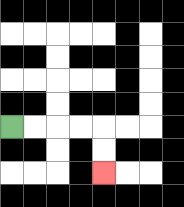{'start': '[0, 5]', 'end': '[4, 7]', 'path_directions': 'R,R,R,R,D,D', 'path_coordinates': '[[0, 5], [1, 5], [2, 5], [3, 5], [4, 5], [4, 6], [4, 7]]'}